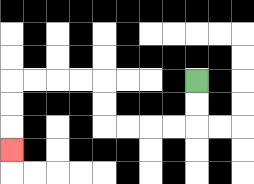{'start': '[8, 3]', 'end': '[0, 6]', 'path_directions': 'D,D,L,L,L,L,U,U,L,L,L,L,D,D,D', 'path_coordinates': '[[8, 3], [8, 4], [8, 5], [7, 5], [6, 5], [5, 5], [4, 5], [4, 4], [4, 3], [3, 3], [2, 3], [1, 3], [0, 3], [0, 4], [0, 5], [0, 6]]'}